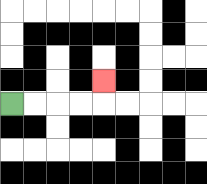{'start': '[0, 4]', 'end': '[4, 3]', 'path_directions': 'R,R,R,R,U', 'path_coordinates': '[[0, 4], [1, 4], [2, 4], [3, 4], [4, 4], [4, 3]]'}